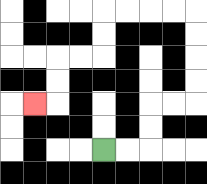{'start': '[4, 6]', 'end': '[1, 4]', 'path_directions': 'R,R,U,U,R,R,U,U,U,U,L,L,L,L,D,D,L,L,D,D,L', 'path_coordinates': '[[4, 6], [5, 6], [6, 6], [6, 5], [6, 4], [7, 4], [8, 4], [8, 3], [8, 2], [8, 1], [8, 0], [7, 0], [6, 0], [5, 0], [4, 0], [4, 1], [4, 2], [3, 2], [2, 2], [2, 3], [2, 4], [1, 4]]'}